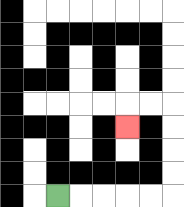{'start': '[2, 8]', 'end': '[5, 5]', 'path_directions': 'R,R,R,R,R,U,U,U,U,L,L,D', 'path_coordinates': '[[2, 8], [3, 8], [4, 8], [5, 8], [6, 8], [7, 8], [7, 7], [7, 6], [7, 5], [7, 4], [6, 4], [5, 4], [5, 5]]'}